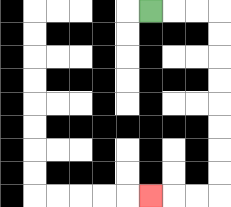{'start': '[6, 0]', 'end': '[6, 8]', 'path_directions': 'R,R,R,D,D,D,D,D,D,D,D,L,L,L', 'path_coordinates': '[[6, 0], [7, 0], [8, 0], [9, 0], [9, 1], [9, 2], [9, 3], [9, 4], [9, 5], [9, 6], [9, 7], [9, 8], [8, 8], [7, 8], [6, 8]]'}